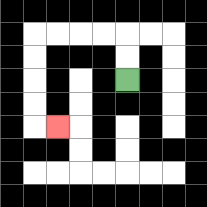{'start': '[5, 3]', 'end': '[2, 5]', 'path_directions': 'U,U,L,L,L,L,D,D,D,D,R', 'path_coordinates': '[[5, 3], [5, 2], [5, 1], [4, 1], [3, 1], [2, 1], [1, 1], [1, 2], [1, 3], [1, 4], [1, 5], [2, 5]]'}